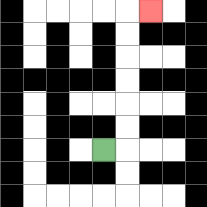{'start': '[4, 6]', 'end': '[6, 0]', 'path_directions': 'R,U,U,U,U,U,U,R', 'path_coordinates': '[[4, 6], [5, 6], [5, 5], [5, 4], [5, 3], [5, 2], [5, 1], [5, 0], [6, 0]]'}